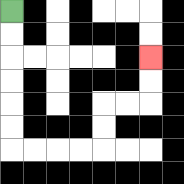{'start': '[0, 0]', 'end': '[6, 2]', 'path_directions': 'D,D,D,D,D,D,R,R,R,R,U,U,R,R,U,U', 'path_coordinates': '[[0, 0], [0, 1], [0, 2], [0, 3], [0, 4], [0, 5], [0, 6], [1, 6], [2, 6], [3, 6], [4, 6], [4, 5], [4, 4], [5, 4], [6, 4], [6, 3], [6, 2]]'}